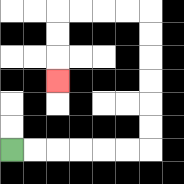{'start': '[0, 6]', 'end': '[2, 3]', 'path_directions': 'R,R,R,R,R,R,U,U,U,U,U,U,L,L,L,L,D,D,D', 'path_coordinates': '[[0, 6], [1, 6], [2, 6], [3, 6], [4, 6], [5, 6], [6, 6], [6, 5], [6, 4], [6, 3], [6, 2], [6, 1], [6, 0], [5, 0], [4, 0], [3, 0], [2, 0], [2, 1], [2, 2], [2, 3]]'}